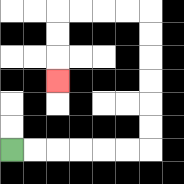{'start': '[0, 6]', 'end': '[2, 3]', 'path_directions': 'R,R,R,R,R,R,U,U,U,U,U,U,L,L,L,L,D,D,D', 'path_coordinates': '[[0, 6], [1, 6], [2, 6], [3, 6], [4, 6], [5, 6], [6, 6], [6, 5], [6, 4], [6, 3], [6, 2], [6, 1], [6, 0], [5, 0], [4, 0], [3, 0], [2, 0], [2, 1], [2, 2], [2, 3]]'}